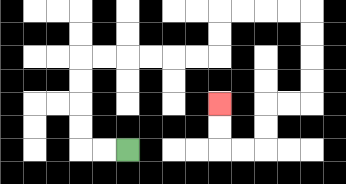{'start': '[5, 6]', 'end': '[9, 4]', 'path_directions': 'L,L,U,U,U,U,R,R,R,R,R,R,U,U,R,R,R,R,D,D,D,D,L,L,D,D,L,L,U,U', 'path_coordinates': '[[5, 6], [4, 6], [3, 6], [3, 5], [3, 4], [3, 3], [3, 2], [4, 2], [5, 2], [6, 2], [7, 2], [8, 2], [9, 2], [9, 1], [9, 0], [10, 0], [11, 0], [12, 0], [13, 0], [13, 1], [13, 2], [13, 3], [13, 4], [12, 4], [11, 4], [11, 5], [11, 6], [10, 6], [9, 6], [9, 5], [9, 4]]'}